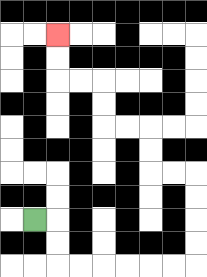{'start': '[1, 9]', 'end': '[2, 1]', 'path_directions': 'R,D,D,R,R,R,R,R,R,U,U,U,U,L,L,U,U,L,L,U,U,L,L,U,U', 'path_coordinates': '[[1, 9], [2, 9], [2, 10], [2, 11], [3, 11], [4, 11], [5, 11], [6, 11], [7, 11], [8, 11], [8, 10], [8, 9], [8, 8], [8, 7], [7, 7], [6, 7], [6, 6], [6, 5], [5, 5], [4, 5], [4, 4], [4, 3], [3, 3], [2, 3], [2, 2], [2, 1]]'}